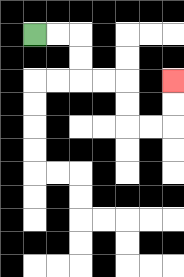{'start': '[1, 1]', 'end': '[7, 3]', 'path_directions': 'R,R,D,D,R,R,D,D,R,R,U,U', 'path_coordinates': '[[1, 1], [2, 1], [3, 1], [3, 2], [3, 3], [4, 3], [5, 3], [5, 4], [5, 5], [6, 5], [7, 5], [7, 4], [7, 3]]'}